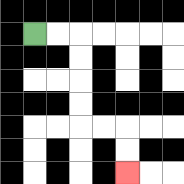{'start': '[1, 1]', 'end': '[5, 7]', 'path_directions': 'R,R,D,D,D,D,R,R,D,D', 'path_coordinates': '[[1, 1], [2, 1], [3, 1], [3, 2], [3, 3], [3, 4], [3, 5], [4, 5], [5, 5], [5, 6], [5, 7]]'}